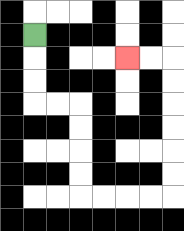{'start': '[1, 1]', 'end': '[5, 2]', 'path_directions': 'D,D,D,R,R,D,D,D,D,R,R,R,R,U,U,U,U,U,U,L,L', 'path_coordinates': '[[1, 1], [1, 2], [1, 3], [1, 4], [2, 4], [3, 4], [3, 5], [3, 6], [3, 7], [3, 8], [4, 8], [5, 8], [6, 8], [7, 8], [7, 7], [7, 6], [7, 5], [7, 4], [7, 3], [7, 2], [6, 2], [5, 2]]'}